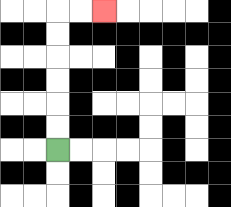{'start': '[2, 6]', 'end': '[4, 0]', 'path_directions': 'U,U,U,U,U,U,R,R', 'path_coordinates': '[[2, 6], [2, 5], [2, 4], [2, 3], [2, 2], [2, 1], [2, 0], [3, 0], [4, 0]]'}